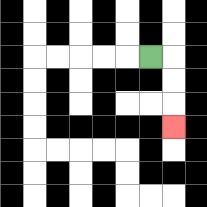{'start': '[6, 2]', 'end': '[7, 5]', 'path_directions': 'R,D,D,D', 'path_coordinates': '[[6, 2], [7, 2], [7, 3], [7, 4], [7, 5]]'}